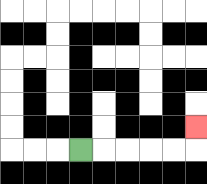{'start': '[3, 6]', 'end': '[8, 5]', 'path_directions': 'R,R,R,R,R,U', 'path_coordinates': '[[3, 6], [4, 6], [5, 6], [6, 6], [7, 6], [8, 6], [8, 5]]'}